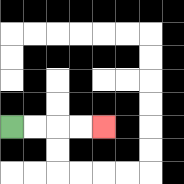{'start': '[0, 5]', 'end': '[4, 5]', 'path_directions': 'R,R,R,R', 'path_coordinates': '[[0, 5], [1, 5], [2, 5], [3, 5], [4, 5]]'}